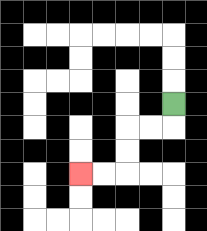{'start': '[7, 4]', 'end': '[3, 7]', 'path_directions': 'D,L,L,D,D,L,L', 'path_coordinates': '[[7, 4], [7, 5], [6, 5], [5, 5], [5, 6], [5, 7], [4, 7], [3, 7]]'}